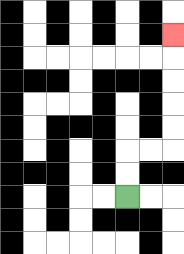{'start': '[5, 8]', 'end': '[7, 1]', 'path_directions': 'U,U,R,R,U,U,U,U,U', 'path_coordinates': '[[5, 8], [5, 7], [5, 6], [6, 6], [7, 6], [7, 5], [7, 4], [7, 3], [7, 2], [7, 1]]'}